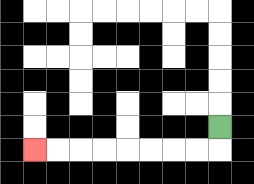{'start': '[9, 5]', 'end': '[1, 6]', 'path_directions': 'D,L,L,L,L,L,L,L,L', 'path_coordinates': '[[9, 5], [9, 6], [8, 6], [7, 6], [6, 6], [5, 6], [4, 6], [3, 6], [2, 6], [1, 6]]'}